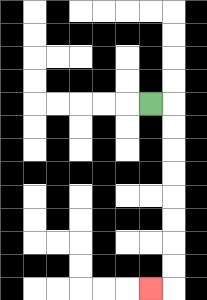{'start': '[6, 4]', 'end': '[6, 12]', 'path_directions': 'R,D,D,D,D,D,D,D,D,L', 'path_coordinates': '[[6, 4], [7, 4], [7, 5], [7, 6], [7, 7], [7, 8], [7, 9], [7, 10], [7, 11], [7, 12], [6, 12]]'}